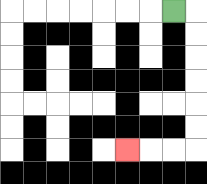{'start': '[7, 0]', 'end': '[5, 6]', 'path_directions': 'R,D,D,D,D,D,D,L,L,L', 'path_coordinates': '[[7, 0], [8, 0], [8, 1], [8, 2], [8, 3], [8, 4], [8, 5], [8, 6], [7, 6], [6, 6], [5, 6]]'}